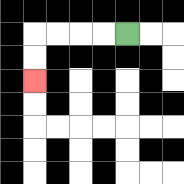{'start': '[5, 1]', 'end': '[1, 3]', 'path_directions': 'L,L,L,L,D,D', 'path_coordinates': '[[5, 1], [4, 1], [3, 1], [2, 1], [1, 1], [1, 2], [1, 3]]'}